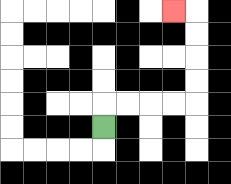{'start': '[4, 5]', 'end': '[7, 0]', 'path_directions': 'U,R,R,R,R,U,U,U,U,L', 'path_coordinates': '[[4, 5], [4, 4], [5, 4], [6, 4], [7, 4], [8, 4], [8, 3], [8, 2], [8, 1], [8, 0], [7, 0]]'}